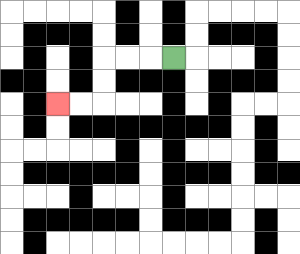{'start': '[7, 2]', 'end': '[2, 4]', 'path_directions': 'L,L,L,D,D,L,L', 'path_coordinates': '[[7, 2], [6, 2], [5, 2], [4, 2], [4, 3], [4, 4], [3, 4], [2, 4]]'}